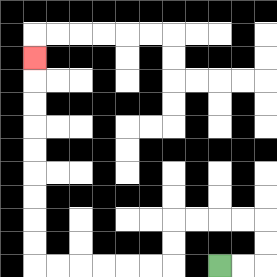{'start': '[9, 11]', 'end': '[1, 2]', 'path_directions': 'R,R,U,U,L,L,L,L,D,D,L,L,L,L,L,L,U,U,U,U,U,U,U,U,U', 'path_coordinates': '[[9, 11], [10, 11], [11, 11], [11, 10], [11, 9], [10, 9], [9, 9], [8, 9], [7, 9], [7, 10], [7, 11], [6, 11], [5, 11], [4, 11], [3, 11], [2, 11], [1, 11], [1, 10], [1, 9], [1, 8], [1, 7], [1, 6], [1, 5], [1, 4], [1, 3], [1, 2]]'}